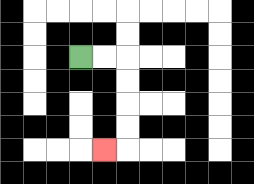{'start': '[3, 2]', 'end': '[4, 6]', 'path_directions': 'R,R,D,D,D,D,L', 'path_coordinates': '[[3, 2], [4, 2], [5, 2], [5, 3], [5, 4], [5, 5], [5, 6], [4, 6]]'}